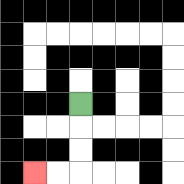{'start': '[3, 4]', 'end': '[1, 7]', 'path_directions': 'D,D,D,L,L', 'path_coordinates': '[[3, 4], [3, 5], [3, 6], [3, 7], [2, 7], [1, 7]]'}